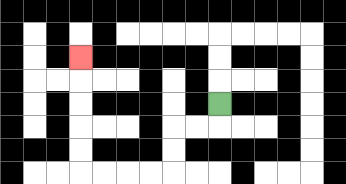{'start': '[9, 4]', 'end': '[3, 2]', 'path_directions': 'D,L,L,D,D,L,L,L,L,U,U,U,U,U', 'path_coordinates': '[[9, 4], [9, 5], [8, 5], [7, 5], [7, 6], [7, 7], [6, 7], [5, 7], [4, 7], [3, 7], [3, 6], [3, 5], [3, 4], [3, 3], [3, 2]]'}